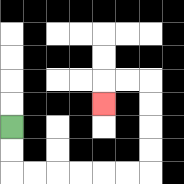{'start': '[0, 5]', 'end': '[4, 4]', 'path_directions': 'D,D,R,R,R,R,R,R,U,U,U,U,L,L,D', 'path_coordinates': '[[0, 5], [0, 6], [0, 7], [1, 7], [2, 7], [3, 7], [4, 7], [5, 7], [6, 7], [6, 6], [6, 5], [6, 4], [6, 3], [5, 3], [4, 3], [4, 4]]'}